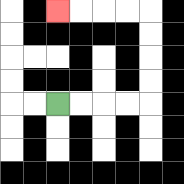{'start': '[2, 4]', 'end': '[2, 0]', 'path_directions': 'R,R,R,R,U,U,U,U,L,L,L,L', 'path_coordinates': '[[2, 4], [3, 4], [4, 4], [5, 4], [6, 4], [6, 3], [6, 2], [6, 1], [6, 0], [5, 0], [4, 0], [3, 0], [2, 0]]'}